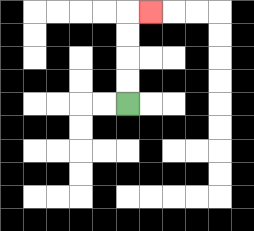{'start': '[5, 4]', 'end': '[6, 0]', 'path_directions': 'U,U,U,U,R', 'path_coordinates': '[[5, 4], [5, 3], [5, 2], [5, 1], [5, 0], [6, 0]]'}